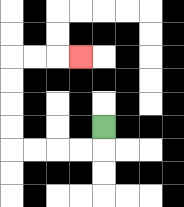{'start': '[4, 5]', 'end': '[3, 2]', 'path_directions': 'D,L,L,L,L,U,U,U,U,R,R,R', 'path_coordinates': '[[4, 5], [4, 6], [3, 6], [2, 6], [1, 6], [0, 6], [0, 5], [0, 4], [0, 3], [0, 2], [1, 2], [2, 2], [3, 2]]'}